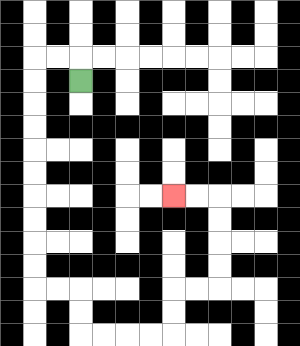{'start': '[3, 3]', 'end': '[7, 8]', 'path_directions': 'U,L,L,D,D,D,D,D,D,D,D,D,D,R,R,D,D,R,R,R,R,U,U,R,R,U,U,U,U,L,L', 'path_coordinates': '[[3, 3], [3, 2], [2, 2], [1, 2], [1, 3], [1, 4], [1, 5], [1, 6], [1, 7], [1, 8], [1, 9], [1, 10], [1, 11], [1, 12], [2, 12], [3, 12], [3, 13], [3, 14], [4, 14], [5, 14], [6, 14], [7, 14], [7, 13], [7, 12], [8, 12], [9, 12], [9, 11], [9, 10], [9, 9], [9, 8], [8, 8], [7, 8]]'}